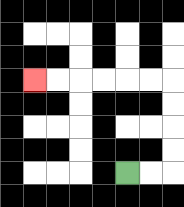{'start': '[5, 7]', 'end': '[1, 3]', 'path_directions': 'R,R,U,U,U,U,L,L,L,L,L,L', 'path_coordinates': '[[5, 7], [6, 7], [7, 7], [7, 6], [7, 5], [7, 4], [7, 3], [6, 3], [5, 3], [4, 3], [3, 3], [2, 3], [1, 3]]'}